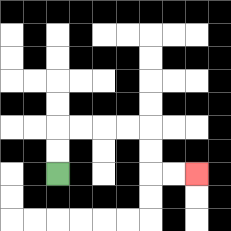{'start': '[2, 7]', 'end': '[8, 7]', 'path_directions': 'U,U,R,R,R,R,D,D,R,R', 'path_coordinates': '[[2, 7], [2, 6], [2, 5], [3, 5], [4, 5], [5, 5], [6, 5], [6, 6], [6, 7], [7, 7], [8, 7]]'}